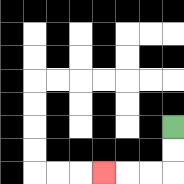{'start': '[7, 5]', 'end': '[4, 7]', 'path_directions': 'D,D,L,L,L', 'path_coordinates': '[[7, 5], [7, 6], [7, 7], [6, 7], [5, 7], [4, 7]]'}